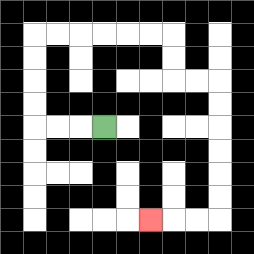{'start': '[4, 5]', 'end': '[6, 9]', 'path_directions': 'L,L,L,U,U,U,U,R,R,R,R,R,R,D,D,R,R,D,D,D,D,D,D,L,L,L', 'path_coordinates': '[[4, 5], [3, 5], [2, 5], [1, 5], [1, 4], [1, 3], [1, 2], [1, 1], [2, 1], [3, 1], [4, 1], [5, 1], [6, 1], [7, 1], [7, 2], [7, 3], [8, 3], [9, 3], [9, 4], [9, 5], [9, 6], [9, 7], [9, 8], [9, 9], [8, 9], [7, 9], [6, 9]]'}